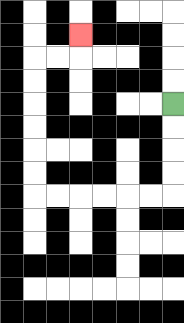{'start': '[7, 4]', 'end': '[3, 1]', 'path_directions': 'D,D,D,D,L,L,L,L,L,L,U,U,U,U,U,U,R,R,U', 'path_coordinates': '[[7, 4], [7, 5], [7, 6], [7, 7], [7, 8], [6, 8], [5, 8], [4, 8], [3, 8], [2, 8], [1, 8], [1, 7], [1, 6], [1, 5], [1, 4], [1, 3], [1, 2], [2, 2], [3, 2], [3, 1]]'}